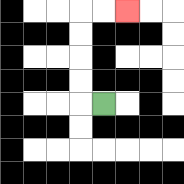{'start': '[4, 4]', 'end': '[5, 0]', 'path_directions': 'L,U,U,U,U,R,R', 'path_coordinates': '[[4, 4], [3, 4], [3, 3], [3, 2], [3, 1], [3, 0], [4, 0], [5, 0]]'}